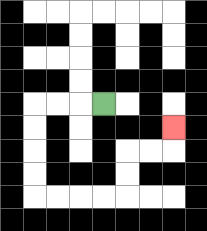{'start': '[4, 4]', 'end': '[7, 5]', 'path_directions': 'L,L,L,D,D,D,D,R,R,R,R,U,U,R,R,U', 'path_coordinates': '[[4, 4], [3, 4], [2, 4], [1, 4], [1, 5], [1, 6], [1, 7], [1, 8], [2, 8], [3, 8], [4, 8], [5, 8], [5, 7], [5, 6], [6, 6], [7, 6], [7, 5]]'}